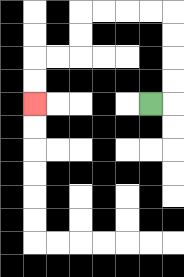{'start': '[6, 4]', 'end': '[1, 4]', 'path_directions': 'R,U,U,U,U,L,L,L,L,D,D,L,L,D,D', 'path_coordinates': '[[6, 4], [7, 4], [7, 3], [7, 2], [7, 1], [7, 0], [6, 0], [5, 0], [4, 0], [3, 0], [3, 1], [3, 2], [2, 2], [1, 2], [1, 3], [1, 4]]'}